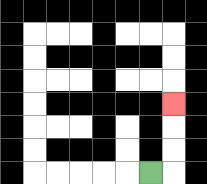{'start': '[6, 7]', 'end': '[7, 4]', 'path_directions': 'R,U,U,U', 'path_coordinates': '[[6, 7], [7, 7], [7, 6], [7, 5], [7, 4]]'}